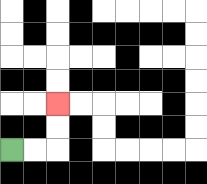{'start': '[0, 6]', 'end': '[2, 4]', 'path_directions': 'R,R,U,U', 'path_coordinates': '[[0, 6], [1, 6], [2, 6], [2, 5], [2, 4]]'}